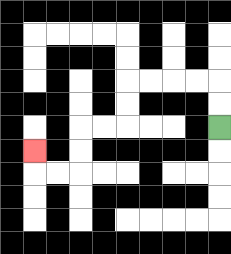{'start': '[9, 5]', 'end': '[1, 6]', 'path_directions': 'U,U,L,L,L,L,D,D,L,L,D,D,L,L,U', 'path_coordinates': '[[9, 5], [9, 4], [9, 3], [8, 3], [7, 3], [6, 3], [5, 3], [5, 4], [5, 5], [4, 5], [3, 5], [3, 6], [3, 7], [2, 7], [1, 7], [1, 6]]'}